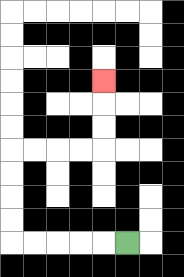{'start': '[5, 10]', 'end': '[4, 3]', 'path_directions': 'L,L,L,L,L,U,U,U,U,R,R,R,R,U,U,U', 'path_coordinates': '[[5, 10], [4, 10], [3, 10], [2, 10], [1, 10], [0, 10], [0, 9], [0, 8], [0, 7], [0, 6], [1, 6], [2, 6], [3, 6], [4, 6], [4, 5], [4, 4], [4, 3]]'}